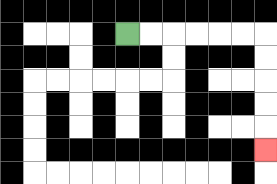{'start': '[5, 1]', 'end': '[11, 6]', 'path_directions': 'R,R,R,R,R,R,D,D,D,D,D', 'path_coordinates': '[[5, 1], [6, 1], [7, 1], [8, 1], [9, 1], [10, 1], [11, 1], [11, 2], [11, 3], [11, 4], [11, 5], [11, 6]]'}